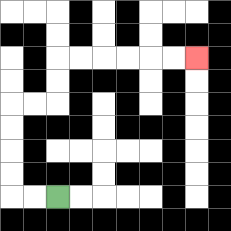{'start': '[2, 8]', 'end': '[8, 2]', 'path_directions': 'L,L,U,U,U,U,R,R,U,U,R,R,R,R,R,R', 'path_coordinates': '[[2, 8], [1, 8], [0, 8], [0, 7], [0, 6], [0, 5], [0, 4], [1, 4], [2, 4], [2, 3], [2, 2], [3, 2], [4, 2], [5, 2], [6, 2], [7, 2], [8, 2]]'}